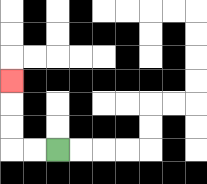{'start': '[2, 6]', 'end': '[0, 3]', 'path_directions': 'L,L,U,U,U', 'path_coordinates': '[[2, 6], [1, 6], [0, 6], [0, 5], [0, 4], [0, 3]]'}